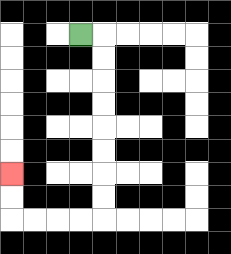{'start': '[3, 1]', 'end': '[0, 7]', 'path_directions': 'R,D,D,D,D,D,D,D,D,L,L,L,L,U,U', 'path_coordinates': '[[3, 1], [4, 1], [4, 2], [4, 3], [4, 4], [4, 5], [4, 6], [4, 7], [4, 8], [4, 9], [3, 9], [2, 9], [1, 9], [0, 9], [0, 8], [0, 7]]'}